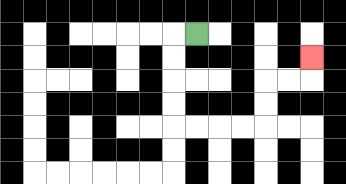{'start': '[8, 1]', 'end': '[13, 2]', 'path_directions': 'L,D,D,D,D,R,R,R,R,U,U,R,R,U', 'path_coordinates': '[[8, 1], [7, 1], [7, 2], [7, 3], [7, 4], [7, 5], [8, 5], [9, 5], [10, 5], [11, 5], [11, 4], [11, 3], [12, 3], [13, 3], [13, 2]]'}